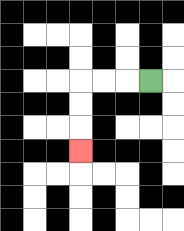{'start': '[6, 3]', 'end': '[3, 6]', 'path_directions': 'L,L,L,D,D,D', 'path_coordinates': '[[6, 3], [5, 3], [4, 3], [3, 3], [3, 4], [3, 5], [3, 6]]'}